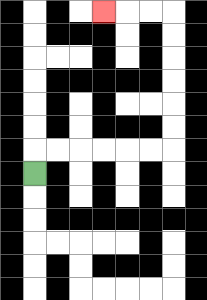{'start': '[1, 7]', 'end': '[4, 0]', 'path_directions': 'U,R,R,R,R,R,R,U,U,U,U,U,U,L,L,L', 'path_coordinates': '[[1, 7], [1, 6], [2, 6], [3, 6], [4, 6], [5, 6], [6, 6], [7, 6], [7, 5], [7, 4], [7, 3], [7, 2], [7, 1], [7, 0], [6, 0], [5, 0], [4, 0]]'}